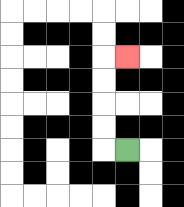{'start': '[5, 6]', 'end': '[5, 2]', 'path_directions': 'L,U,U,U,U,R', 'path_coordinates': '[[5, 6], [4, 6], [4, 5], [4, 4], [4, 3], [4, 2], [5, 2]]'}